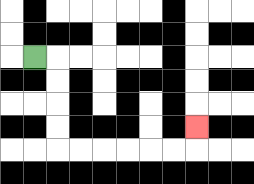{'start': '[1, 2]', 'end': '[8, 5]', 'path_directions': 'R,D,D,D,D,R,R,R,R,R,R,U', 'path_coordinates': '[[1, 2], [2, 2], [2, 3], [2, 4], [2, 5], [2, 6], [3, 6], [4, 6], [5, 6], [6, 6], [7, 6], [8, 6], [8, 5]]'}